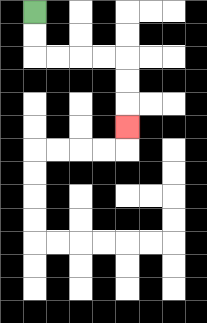{'start': '[1, 0]', 'end': '[5, 5]', 'path_directions': 'D,D,R,R,R,R,D,D,D', 'path_coordinates': '[[1, 0], [1, 1], [1, 2], [2, 2], [3, 2], [4, 2], [5, 2], [5, 3], [5, 4], [5, 5]]'}